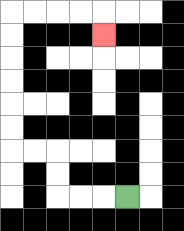{'start': '[5, 8]', 'end': '[4, 1]', 'path_directions': 'L,L,L,U,U,L,L,U,U,U,U,U,U,R,R,R,R,D', 'path_coordinates': '[[5, 8], [4, 8], [3, 8], [2, 8], [2, 7], [2, 6], [1, 6], [0, 6], [0, 5], [0, 4], [0, 3], [0, 2], [0, 1], [0, 0], [1, 0], [2, 0], [3, 0], [4, 0], [4, 1]]'}